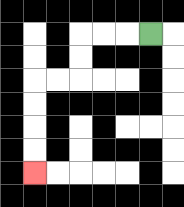{'start': '[6, 1]', 'end': '[1, 7]', 'path_directions': 'L,L,L,D,D,L,L,D,D,D,D', 'path_coordinates': '[[6, 1], [5, 1], [4, 1], [3, 1], [3, 2], [3, 3], [2, 3], [1, 3], [1, 4], [1, 5], [1, 6], [1, 7]]'}